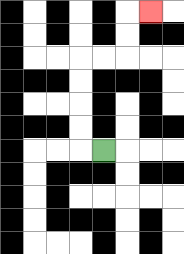{'start': '[4, 6]', 'end': '[6, 0]', 'path_directions': 'L,U,U,U,U,R,R,U,U,R', 'path_coordinates': '[[4, 6], [3, 6], [3, 5], [3, 4], [3, 3], [3, 2], [4, 2], [5, 2], [5, 1], [5, 0], [6, 0]]'}